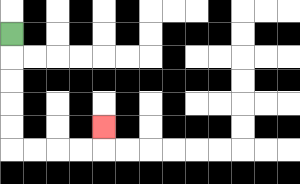{'start': '[0, 1]', 'end': '[4, 5]', 'path_directions': 'D,D,D,D,D,R,R,R,R,U', 'path_coordinates': '[[0, 1], [0, 2], [0, 3], [0, 4], [0, 5], [0, 6], [1, 6], [2, 6], [3, 6], [4, 6], [4, 5]]'}